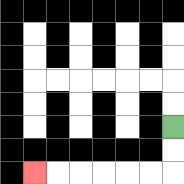{'start': '[7, 5]', 'end': '[1, 7]', 'path_directions': 'D,D,L,L,L,L,L,L', 'path_coordinates': '[[7, 5], [7, 6], [7, 7], [6, 7], [5, 7], [4, 7], [3, 7], [2, 7], [1, 7]]'}